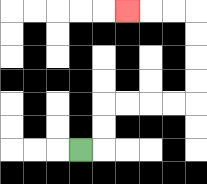{'start': '[3, 6]', 'end': '[5, 0]', 'path_directions': 'R,U,U,R,R,R,R,U,U,U,U,L,L,L', 'path_coordinates': '[[3, 6], [4, 6], [4, 5], [4, 4], [5, 4], [6, 4], [7, 4], [8, 4], [8, 3], [8, 2], [8, 1], [8, 0], [7, 0], [6, 0], [5, 0]]'}